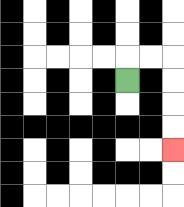{'start': '[5, 3]', 'end': '[7, 6]', 'path_directions': 'U,R,R,D,D,D,D', 'path_coordinates': '[[5, 3], [5, 2], [6, 2], [7, 2], [7, 3], [7, 4], [7, 5], [7, 6]]'}